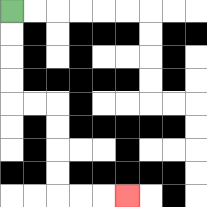{'start': '[0, 0]', 'end': '[5, 8]', 'path_directions': 'D,D,D,D,R,R,D,D,D,D,R,R,R', 'path_coordinates': '[[0, 0], [0, 1], [0, 2], [0, 3], [0, 4], [1, 4], [2, 4], [2, 5], [2, 6], [2, 7], [2, 8], [3, 8], [4, 8], [5, 8]]'}